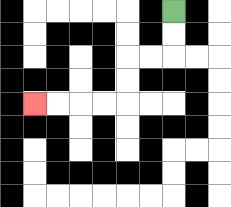{'start': '[7, 0]', 'end': '[1, 4]', 'path_directions': 'D,D,L,L,D,D,L,L,L,L', 'path_coordinates': '[[7, 0], [7, 1], [7, 2], [6, 2], [5, 2], [5, 3], [5, 4], [4, 4], [3, 4], [2, 4], [1, 4]]'}